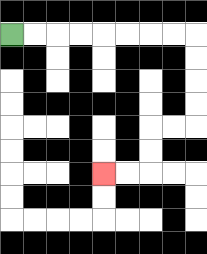{'start': '[0, 1]', 'end': '[4, 7]', 'path_directions': 'R,R,R,R,R,R,R,R,D,D,D,D,L,L,D,D,L,L', 'path_coordinates': '[[0, 1], [1, 1], [2, 1], [3, 1], [4, 1], [5, 1], [6, 1], [7, 1], [8, 1], [8, 2], [8, 3], [8, 4], [8, 5], [7, 5], [6, 5], [6, 6], [6, 7], [5, 7], [4, 7]]'}